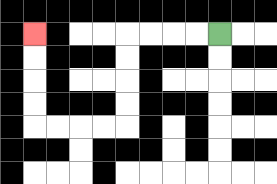{'start': '[9, 1]', 'end': '[1, 1]', 'path_directions': 'L,L,L,L,D,D,D,D,L,L,L,L,U,U,U,U', 'path_coordinates': '[[9, 1], [8, 1], [7, 1], [6, 1], [5, 1], [5, 2], [5, 3], [5, 4], [5, 5], [4, 5], [3, 5], [2, 5], [1, 5], [1, 4], [1, 3], [1, 2], [1, 1]]'}